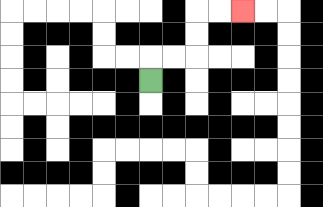{'start': '[6, 3]', 'end': '[10, 0]', 'path_directions': 'U,R,R,U,U,R,R', 'path_coordinates': '[[6, 3], [6, 2], [7, 2], [8, 2], [8, 1], [8, 0], [9, 0], [10, 0]]'}